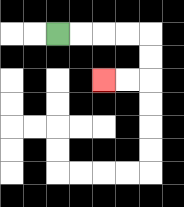{'start': '[2, 1]', 'end': '[4, 3]', 'path_directions': 'R,R,R,R,D,D,L,L', 'path_coordinates': '[[2, 1], [3, 1], [4, 1], [5, 1], [6, 1], [6, 2], [6, 3], [5, 3], [4, 3]]'}